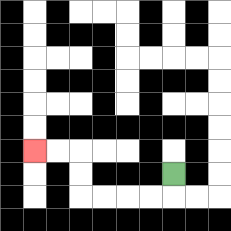{'start': '[7, 7]', 'end': '[1, 6]', 'path_directions': 'D,L,L,L,L,U,U,L,L', 'path_coordinates': '[[7, 7], [7, 8], [6, 8], [5, 8], [4, 8], [3, 8], [3, 7], [3, 6], [2, 6], [1, 6]]'}